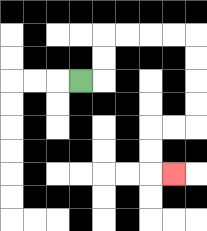{'start': '[3, 3]', 'end': '[7, 7]', 'path_directions': 'R,U,U,R,R,R,R,D,D,D,D,L,L,D,D,R', 'path_coordinates': '[[3, 3], [4, 3], [4, 2], [4, 1], [5, 1], [6, 1], [7, 1], [8, 1], [8, 2], [8, 3], [8, 4], [8, 5], [7, 5], [6, 5], [6, 6], [6, 7], [7, 7]]'}